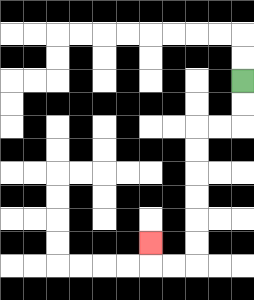{'start': '[10, 3]', 'end': '[6, 10]', 'path_directions': 'D,D,L,L,D,D,D,D,D,D,L,L,U', 'path_coordinates': '[[10, 3], [10, 4], [10, 5], [9, 5], [8, 5], [8, 6], [8, 7], [8, 8], [8, 9], [8, 10], [8, 11], [7, 11], [6, 11], [6, 10]]'}